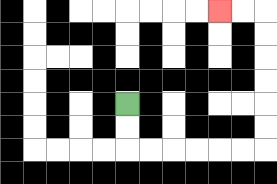{'start': '[5, 4]', 'end': '[9, 0]', 'path_directions': 'D,D,R,R,R,R,R,R,U,U,U,U,U,U,L,L', 'path_coordinates': '[[5, 4], [5, 5], [5, 6], [6, 6], [7, 6], [8, 6], [9, 6], [10, 6], [11, 6], [11, 5], [11, 4], [11, 3], [11, 2], [11, 1], [11, 0], [10, 0], [9, 0]]'}